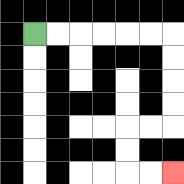{'start': '[1, 1]', 'end': '[7, 7]', 'path_directions': 'R,R,R,R,R,R,D,D,D,D,L,L,D,D,R,R', 'path_coordinates': '[[1, 1], [2, 1], [3, 1], [4, 1], [5, 1], [6, 1], [7, 1], [7, 2], [7, 3], [7, 4], [7, 5], [6, 5], [5, 5], [5, 6], [5, 7], [6, 7], [7, 7]]'}